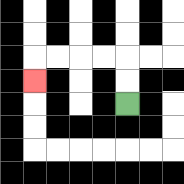{'start': '[5, 4]', 'end': '[1, 3]', 'path_directions': 'U,U,L,L,L,L,D', 'path_coordinates': '[[5, 4], [5, 3], [5, 2], [4, 2], [3, 2], [2, 2], [1, 2], [1, 3]]'}